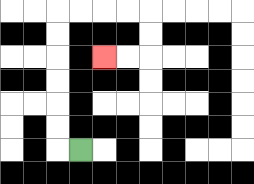{'start': '[3, 6]', 'end': '[4, 2]', 'path_directions': 'L,U,U,U,U,U,U,R,R,R,R,D,D,L,L', 'path_coordinates': '[[3, 6], [2, 6], [2, 5], [2, 4], [2, 3], [2, 2], [2, 1], [2, 0], [3, 0], [4, 0], [5, 0], [6, 0], [6, 1], [6, 2], [5, 2], [4, 2]]'}